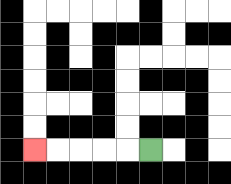{'start': '[6, 6]', 'end': '[1, 6]', 'path_directions': 'L,L,L,L,L', 'path_coordinates': '[[6, 6], [5, 6], [4, 6], [3, 6], [2, 6], [1, 6]]'}